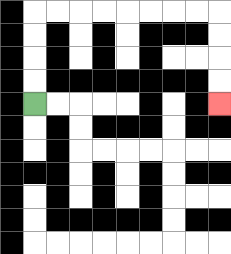{'start': '[1, 4]', 'end': '[9, 4]', 'path_directions': 'U,U,U,U,R,R,R,R,R,R,R,R,D,D,D,D', 'path_coordinates': '[[1, 4], [1, 3], [1, 2], [1, 1], [1, 0], [2, 0], [3, 0], [4, 0], [5, 0], [6, 0], [7, 0], [8, 0], [9, 0], [9, 1], [9, 2], [9, 3], [9, 4]]'}